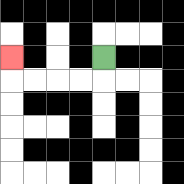{'start': '[4, 2]', 'end': '[0, 2]', 'path_directions': 'D,L,L,L,L,U', 'path_coordinates': '[[4, 2], [4, 3], [3, 3], [2, 3], [1, 3], [0, 3], [0, 2]]'}